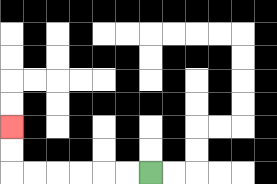{'start': '[6, 7]', 'end': '[0, 5]', 'path_directions': 'L,L,L,L,L,L,U,U', 'path_coordinates': '[[6, 7], [5, 7], [4, 7], [3, 7], [2, 7], [1, 7], [0, 7], [0, 6], [0, 5]]'}